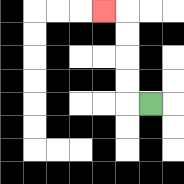{'start': '[6, 4]', 'end': '[4, 0]', 'path_directions': 'L,U,U,U,U,L', 'path_coordinates': '[[6, 4], [5, 4], [5, 3], [5, 2], [5, 1], [5, 0], [4, 0]]'}